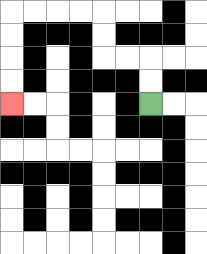{'start': '[6, 4]', 'end': '[0, 4]', 'path_directions': 'U,U,L,L,U,U,L,L,L,L,D,D,D,D', 'path_coordinates': '[[6, 4], [6, 3], [6, 2], [5, 2], [4, 2], [4, 1], [4, 0], [3, 0], [2, 0], [1, 0], [0, 0], [0, 1], [0, 2], [0, 3], [0, 4]]'}